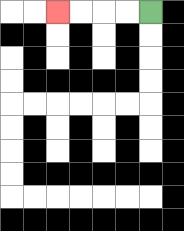{'start': '[6, 0]', 'end': '[2, 0]', 'path_directions': 'L,L,L,L', 'path_coordinates': '[[6, 0], [5, 0], [4, 0], [3, 0], [2, 0]]'}